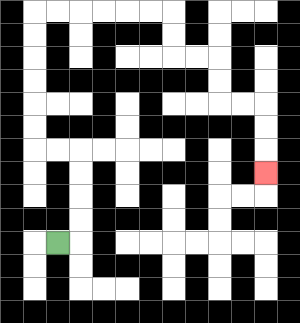{'start': '[2, 10]', 'end': '[11, 7]', 'path_directions': 'R,U,U,U,U,L,L,U,U,U,U,U,U,R,R,R,R,R,R,D,D,R,R,D,D,R,R,D,D,D', 'path_coordinates': '[[2, 10], [3, 10], [3, 9], [3, 8], [3, 7], [3, 6], [2, 6], [1, 6], [1, 5], [1, 4], [1, 3], [1, 2], [1, 1], [1, 0], [2, 0], [3, 0], [4, 0], [5, 0], [6, 0], [7, 0], [7, 1], [7, 2], [8, 2], [9, 2], [9, 3], [9, 4], [10, 4], [11, 4], [11, 5], [11, 6], [11, 7]]'}